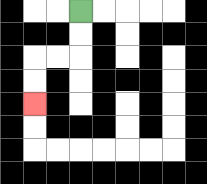{'start': '[3, 0]', 'end': '[1, 4]', 'path_directions': 'D,D,L,L,D,D', 'path_coordinates': '[[3, 0], [3, 1], [3, 2], [2, 2], [1, 2], [1, 3], [1, 4]]'}